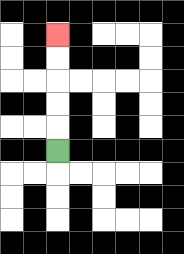{'start': '[2, 6]', 'end': '[2, 1]', 'path_directions': 'U,U,U,U,U', 'path_coordinates': '[[2, 6], [2, 5], [2, 4], [2, 3], [2, 2], [2, 1]]'}